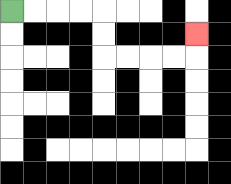{'start': '[0, 0]', 'end': '[8, 1]', 'path_directions': 'R,R,R,R,D,D,R,R,R,R,U', 'path_coordinates': '[[0, 0], [1, 0], [2, 0], [3, 0], [4, 0], [4, 1], [4, 2], [5, 2], [6, 2], [7, 2], [8, 2], [8, 1]]'}